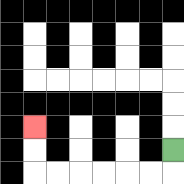{'start': '[7, 6]', 'end': '[1, 5]', 'path_directions': 'D,L,L,L,L,L,L,U,U', 'path_coordinates': '[[7, 6], [7, 7], [6, 7], [5, 7], [4, 7], [3, 7], [2, 7], [1, 7], [1, 6], [1, 5]]'}